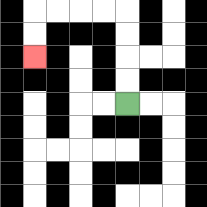{'start': '[5, 4]', 'end': '[1, 2]', 'path_directions': 'U,U,U,U,L,L,L,L,D,D', 'path_coordinates': '[[5, 4], [5, 3], [5, 2], [5, 1], [5, 0], [4, 0], [3, 0], [2, 0], [1, 0], [1, 1], [1, 2]]'}